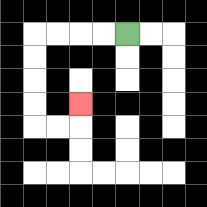{'start': '[5, 1]', 'end': '[3, 4]', 'path_directions': 'L,L,L,L,D,D,D,D,R,R,U', 'path_coordinates': '[[5, 1], [4, 1], [3, 1], [2, 1], [1, 1], [1, 2], [1, 3], [1, 4], [1, 5], [2, 5], [3, 5], [3, 4]]'}